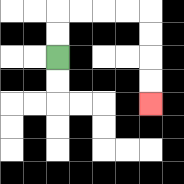{'start': '[2, 2]', 'end': '[6, 4]', 'path_directions': 'U,U,R,R,R,R,D,D,D,D', 'path_coordinates': '[[2, 2], [2, 1], [2, 0], [3, 0], [4, 0], [5, 0], [6, 0], [6, 1], [6, 2], [6, 3], [6, 4]]'}